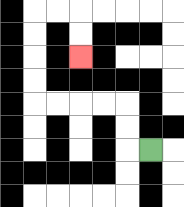{'start': '[6, 6]', 'end': '[3, 2]', 'path_directions': 'L,U,U,L,L,L,L,U,U,U,U,R,R,D,D', 'path_coordinates': '[[6, 6], [5, 6], [5, 5], [5, 4], [4, 4], [3, 4], [2, 4], [1, 4], [1, 3], [1, 2], [1, 1], [1, 0], [2, 0], [3, 0], [3, 1], [3, 2]]'}